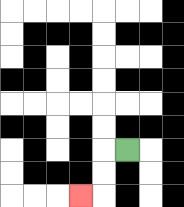{'start': '[5, 6]', 'end': '[3, 8]', 'path_directions': 'L,D,D,L', 'path_coordinates': '[[5, 6], [4, 6], [4, 7], [4, 8], [3, 8]]'}